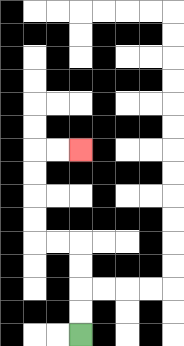{'start': '[3, 14]', 'end': '[3, 6]', 'path_directions': 'U,U,U,U,L,L,U,U,U,U,R,R', 'path_coordinates': '[[3, 14], [3, 13], [3, 12], [3, 11], [3, 10], [2, 10], [1, 10], [1, 9], [1, 8], [1, 7], [1, 6], [2, 6], [3, 6]]'}